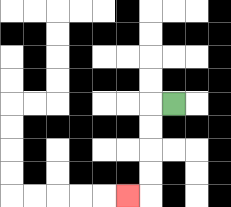{'start': '[7, 4]', 'end': '[5, 8]', 'path_directions': 'L,D,D,D,D,L', 'path_coordinates': '[[7, 4], [6, 4], [6, 5], [6, 6], [6, 7], [6, 8], [5, 8]]'}